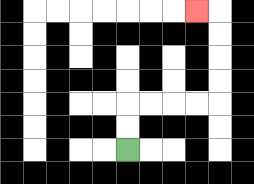{'start': '[5, 6]', 'end': '[8, 0]', 'path_directions': 'U,U,R,R,R,R,U,U,U,U,L', 'path_coordinates': '[[5, 6], [5, 5], [5, 4], [6, 4], [7, 4], [8, 4], [9, 4], [9, 3], [9, 2], [9, 1], [9, 0], [8, 0]]'}